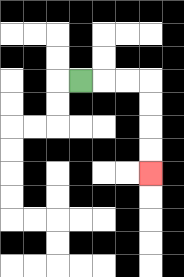{'start': '[3, 3]', 'end': '[6, 7]', 'path_directions': 'R,R,R,D,D,D,D', 'path_coordinates': '[[3, 3], [4, 3], [5, 3], [6, 3], [6, 4], [6, 5], [6, 6], [6, 7]]'}